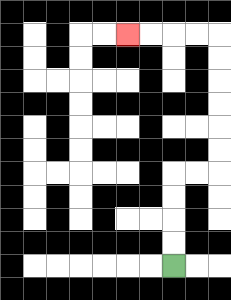{'start': '[7, 11]', 'end': '[5, 1]', 'path_directions': 'U,U,U,U,R,R,U,U,U,U,U,U,L,L,L,L', 'path_coordinates': '[[7, 11], [7, 10], [7, 9], [7, 8], [7, 7], [8, 7], [9, 7], [9, 6], [9, 5], [9, 4], [9, 3], [9, 2], [9, 1], [8, 1], [7, 1], [6, 1], [5, 1]]'}